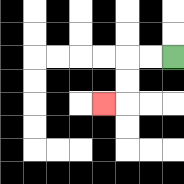{'start': '[7, 2]', 'end': '[4, 4]', 'path_directions': 'L,L,D,D,L', 'path_coordinates': '[[7, 2], [6, 2], [5, 2], [5, 3], [5, 4], [4, 4]]'}